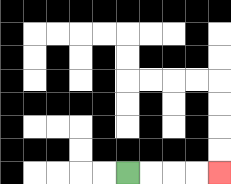{'start': '[5, 7]', 'end': '[9, 7]', 'path_directions': 'R,R,R,R', 'path_coordinates': '[[5, 7], [6, 7], [7, 7], [8, 7], [9, 7]]'}